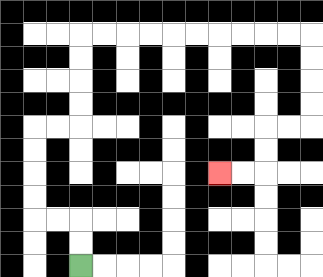{'start': '[3, 11]', 'end': '[9, 7]', 'path_directions': 'U,U,L,L,U,U,U,U,R,R,U,U,U,U,R,R,R,R,R,R,R,R,R,R,D,D,D,D,L,L,D,D,L,L', 'path_coordinates': '[[3, 11], [3, 10], [3, 9], [2, 9], [1, 9], [1, 8], [1, 7], [1, 6], [1, 5], [2, 5], [3, 5], [3, 4], [3, 3], [3, 2], [3, 1], [4, 1], [5, 1], [6, 1], [7, 1], [8, 1], [9, 1], [10, 1], [11, 1], [12, 1], [13, 1], [13, 2], [13, 3], [13, 4], [13, 5], [12, 5], [11, 5], [11, 6], [11, 7], [10, 7], [9, 7]]'}